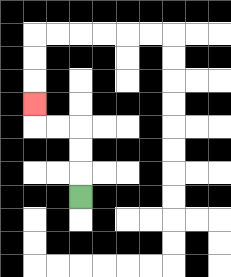{'start': '[3, 8]', 'end': '[1, 4]', 'path_directions': 'U,U,U,L,L,U', 'path_coordinates': '[[3, 8], [3, 7], [3, 6], [3, 5], [2, 5], [1, 5], [1, 4]]'}